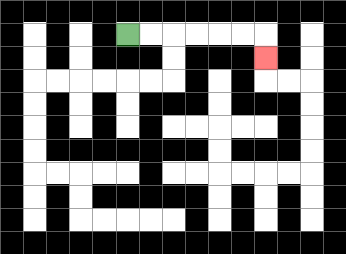{'start': '[5, 1]', 'end': '[11, 2]', 'path_directions': 'R,R,R,R,R,R,D', 'path_coordinates': '[[5, 1], [6, 1], [7, 1], [8, 1], [9, 1], [10, 1], [11, 1], [11, 2]]'}